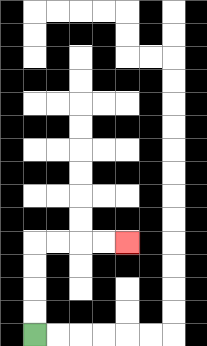{'start': '[1, 14]', 'end': '[5, 10]', 'path_directions': 'U,U,U,U,R,R,R,R', 'path_coordinates': '[[1, 14], [1, 13], [1, 12], [1, 11], [1, 10], [2, 10], [3, 10], [4, 10], [5, 10]]'}